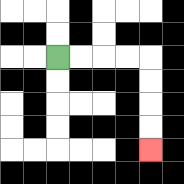{'start': '[2, 2]', 'end': '[6, 6]', 'path_directions': 'R,R,R,R,D,D,D,D', 'path_coordinates': '[[2, 2], [3, 2], [4, 2], [5, 2], [6, 2], [6, 3], [6, 4], [6, 5], [6, 6]]'}